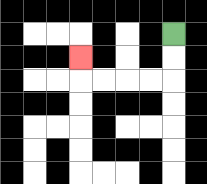{'start': '[7, 1]', 'end': '[3, 2]', 'path_directions': 'D,D,L,L,L,L,U', 'path_coordinates': '[[7, 1], [7, 2], [7, 3], [6, 3], [5, 3], [4, 3], [3, 3], [3, 2]]'}